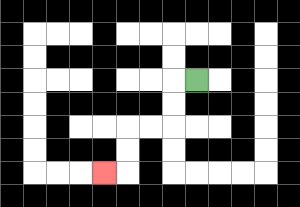{'start': '[8, 3]', 'end': '[4, 7]', 'path_directions': 'L,D,D,L,L,D,D,L', 'path_coordinates': '[[8, 3], [7, 3], [7, 4], [7, 5], [6, 5], [5, 5], [5, 6], [5, 7], [4, 7]]'}